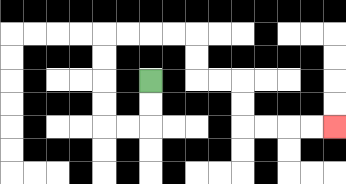{'start': '[6, 3]', 'end': '[14, 5]', 'path_directions': 'D,D,L,L,U,U,U,U,R,R,R,R,D,D,R,R,D,D,R,R,R,R', 'path_coordinates': '[[6, 3], [6, 4], [6, 5], [5, 5], [4, 5], [4, 4], [4, 3], [4, 2], [4, 1], [5, 1], [6, 1], [7, 1], [8, 1], [8, 2], [8, 3], [9, 3], [10, 3], [10, 4], [10, 5], [11, 5], [12, 5], [13, 5], [14, 5]]'}